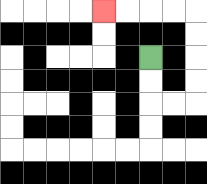{'start': '[6, 2]', 'end': '[4, 0]', 'path_directions': 'D,D,R,R,U,U,U,U,L,L,L,L', 'path_coordinates': '[[6, 2], [6, 3], [6, 4], [7, 4], [8, 4], [8, 3], [8, 2], [8, 1], [8, 0], [7, 0], [6, 0], [5, 0], [4, 0]]'}